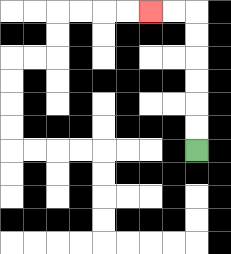{'start': '[8, 6]', 'end': '[6, 0]', 'path_directions': 'U,U,U,U,U,U,L,L', 'path_coordinates': '[[8, 6], [8, 5], [8, 4], [8, 3], [8, 2], [8, 1], [8, 0], [7, 0], [6, 0]]'}